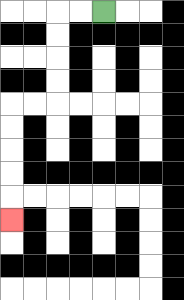{'start': '[4, 0]', 'end': '[0, 9]', 'path_directions': 'L,L,D,D,D,D,L,L,D,D,D,D,D', 'path_coordinates': '[[4, 0], [3, 0], [2, 0], [2, 1], [2, 2], [2, 3], [2, 4], [1, 4], [0, 4], [0, 5], [0, 6], [0, 7], [0, 8], [0, 9]]'}